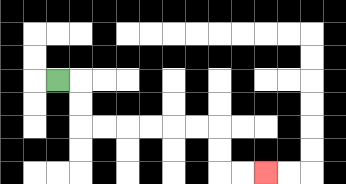{'start': '[2, 3]', 'end': '[11, 7]', 'path_directions': 'R,D,D,R,R,R,R,R,R,D,D,R,R', 'path_coordinates': '[[2, 3], [3, 3], [3, 4], [3, 5], [4, 5], [5, 5], [6, 5], [7, 5], [8, 5], [9, 5], [9, 6], [9, 7], [10, 7], [11, 7]]'}